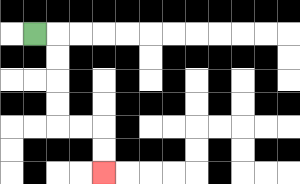{'start': '[1, 1]', 'end': '[4, 7]', 'path_directions': 'R,D,D,D,D,R,R,D,D', 'path_coordinates': '[[1, 1], [2, 1], [2, 2], [2, 3], [2, 4], [2, 5], [3, 5], [4, 5], [4, 6], [4, 7]]'}